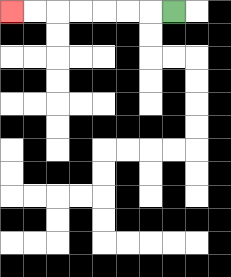{'start': '[7, 0]', 'end': '[0, 0]', 'path_directions': 'L,L,L,L,L,L,L', 'path_coordinates': '[[7, 0], [6, 0], [5, 0], [4, 0], [3, 0], [2, 0], [1, 0], [0, 0]]'}